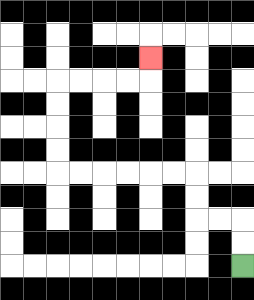{'start': '[10, 11]', 'end': '[6, 2]', 'path_directions': 'U,U,L,L,U,U,L,L,L,L,L,L,U,U,U,U,R,R,R,R,U', 'path_coordinates': '[[10, 11], [10, 10], [10, 9], [9, 9], [8, 9], [8, 8], [8, 7], [7, 7], [6, 7], [5, 7], [4, 7], [3, 7], [2, 7], [2, 6], [2, 5], [2, 4], [2, 3], [3, 3], [4, 3], [5, 3], [6, 3], [6, 2]]'}